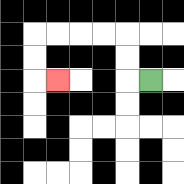{'start': '[6, 3]', 'end': '[2, 3]', 'path_directions': 'L,U,U,L,L,L,L,D,D,R', 'path_coordinates': '[[6, 3], [5, 3], [5, 2], [5, 1], [4, 1], [3, 1], [2, 1], [1, 1], [1, 2], [1, 3], [2, 3]]'}